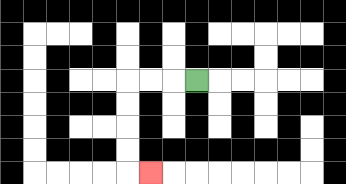{'start': '[8, 3]', 'end': '[6, 7]', 'path_directions': 'L,L,L,D,D,D,D,R', 'path_coordinates': '[[8, 3], [7, 3], [6, 3], [5, 3], [5, 4], [5, 5], [5, 6], [5, 7], [6, 7]]'}